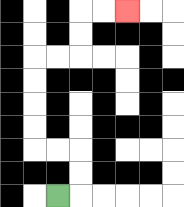{'start': '[2, 8]', 'end': '[5, 0]', 'path_directions': 'R,U,U,L,L,U,U,U,U,R,R,U,U,R,R', 'path_coordinates': '[[2, 8], [3, 8], [3, 7], [3, 6], [2, 6], [1, 6], [1, 5], [1, 4], [1, 3], [1, 2], [2, 2], [3, 2], [3, 1], [3, 0], [4, 0], [5, 0]]'}